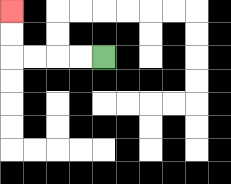{'start': '[4, 2]', 'end': '[0, 0]', 'path_directions': 'L,L,L,L,U,U', 'path_coordinates': '[[4, 2], [3, 2], [2, 2], [1, 2], [0, 2], [0, 1], [0, 0]]'}